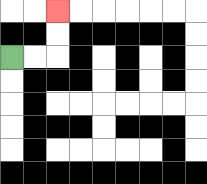{'start': '[0, 2]', 'end': '[2, 0]', 'path_directions': 'R,R,U,U', 'path_coordinates': '[[0, 2], [1, 2], [2, 2], [2, 1], [2, 0]]'}